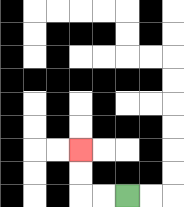{'start': '[5, 8]', 'end': '[3, 6]', 'path_directions': 'L,L,U,U', 'path_coordinates': '[[5, 8], [4, 8], [3, 8], [3, 7], [3, 6]]'}